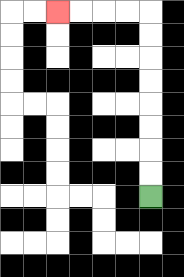{'start': '[6, 8]', 'end': '[2, 0]', 'path_directions': 'U,U,U,U,U,U,U,U,L,L,L,L', 'path_coordinates': '[[6, 8], [6, 7], [6, 6], [6, 5], [6, 4], [6, 3], [6, 2], [6, 1], [6, 0], [5, 0], [4, 0], [3, 0], [2, 0]]'}